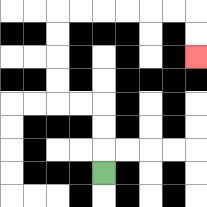{'start': '[4, 7]', 'end': '[8, 2]', 'path_directions': 'U,U,U,L,L,U,U,U,U,R,R,R,R,R,R,D,D', 'path_coordinates': '[[4, 7], [4, 6], [4, 5], [4, 4], [3, 4], [2, 4], [2, 3], [2, 2], [2, 1], [2, 0], [3, 0], [4, 0], [5, 0], [6, 0], [7, 0], [8, 0], [8, 1], [8, 2]]'}